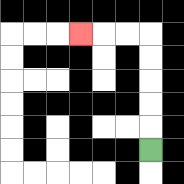{'start': '[6, 6]', 'end': '[3, 1]', 'path_directions': 'U,U,U,U,U,L,L,L', 'path_coordinates': '[[6, 6], [6, 5], [6, 4], [6, 3], [6, 2], [6, 1], [5, 1], [4, 1], [3, 1]]'}